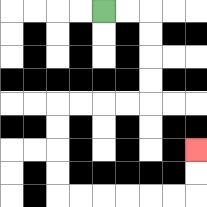{'start': '[4, 0]', 'end': '[8, 6]', 'path_directions': 'R,R,D,D,D,D,L,L,L,L,D,D,D,D,R,R,R,R,R,R,U,U', 'path_coordinates': '[[4, 0], [5, 0], [6, 0], [6, 1], [6, 2], [6, 3], [6, 4], [5, 4], [4, 4], [3, 4], [2, 4], [2, 5], [2, 6], [2, 7], [2, 8], [3, 8], [4, 8], [5, 8], [6, 8], [7, 8], [8, 8], [8, 7], [8, 6]]'}